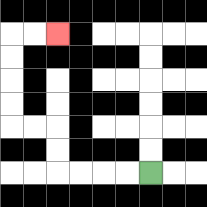{'start': '[6, 7]', 'end': '[2, 1]', 'path_directions': 'L,L,L,L,U,U,L,L,U,U,U,U,R,R', 'path_coordinates': '[[6, 7], [5, 7], [4, 7], [3, 7], [2, 7], [2, 6], [2, 5], [1, 5], [0, 5], [0, 4], [0, 3], [0, 2], [0, 1], [1, 1], [2, 1]]'}